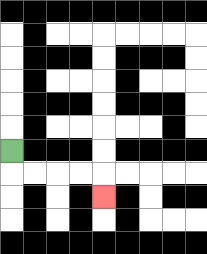{'start': '[0, 6]', 'end': '[4, 8]', 'path_directions': 'D,R,R,R,R,D', 'path_coordinates': '[[0, 6], [0, 7], [1, 7], [2, 7], [3, 7], [4, 7], [4, 8]]'}